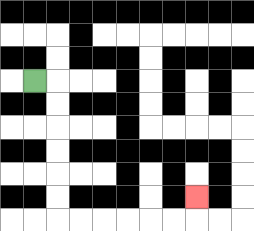{'start': '[1, 3]', 'end': '[8, 8]', 'path_directions': 'R,D,D,D,D,D,D,R,R,R,R,R,R,U', 'path_coordinates': '[[1, 3], [2, 3], [2, 4], [2, 5], [2, 6], [2, 7], [2, 8], [2, 9], [3, 9], [4, 9], [5, 9], [6, 9], [7, 9], [8, 9], [8, 8]]'}